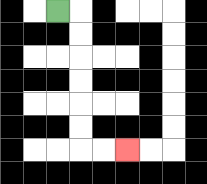{'start': '[2, 0]', 'end': '[5, 6]', 'path_directions': 'R,D,D,D,D,D,D,R,R', 'path_coordinates': '[[2, 0], [3, 0], [3, 1], [3, 2], [3, 3], [3, 4], [3, 5], [3, 6], [4, 6], [5, 6]]'}